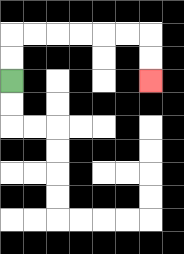{'start': '[0, 3]', 'end': '[6, 3]', 'path_directions': 'U,U,R,R,R,R,R,R,D,D', 'path_coordinates': '[[0, 3], [0, 2], [0, 1], [1, 1], [2, 1], [3, 1], [4, 1], [5, 1], [6, 1], [6, 2], [6, 3]]'}